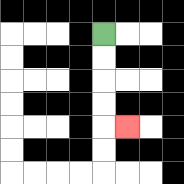{'start': '[4, 1]', 'end': '[5, 5]', 'path_directions': 'D,D,D,D,R', 'path_coordinates': '[[4, 1], [4, 2], [4, 3], [4, 4], [4, 5], [5, 5]]'}